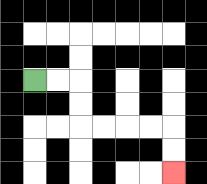{'start': '[1, 3]', 'end': '[7, 7]', 'path_directions': 'R,R,D,D,R,R,R,R,D,D', 'path_coordinates': '[[1, 3], [2, 3], [3, 3], [3, 4], [3, 5], [4, 5], [5, 5], [6, 5], [7, 5], [7, 6], [7, 7]]'}